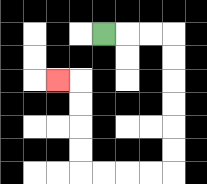{'start': '[4, 1]', 'end': '[2, 3]', 'path_directions': 'R,R,R,D,D,D,D,D,D,L,L,L,L,U,U,U,U,L', 'path_coordinates': '[[4, 1], [5, 1], [6, 1], [7, 1], [7, 2], [7, 3], [7, 4], [7, 5], [7, 6], [7, 7], [6, 7], [5, 7], [4, 7], [3, 7], [3, 6], [3, 5], [3, 4], [3, 3], [2, 3]]'}